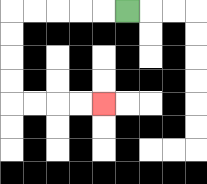{'start': '[5, 0]', 'end': '[4, 4]', 'path_directions': 'L,L,L,L,L,D,D,D,D,R,R,R,R', 'path_coordinates': '[[5, 0], [4, 0], [3, 0], [2, 0], [1, 0], [0, 0], [0, 1], [0, 2], [0, 3], [0, 4], [1, 4], [2, 4], [3, 4], [4, 4]]'}